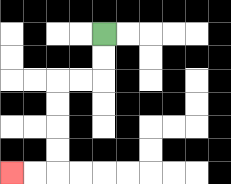{'start': '[4, 1]', 'end': '[0, 7]', 'path_directions': 'D,D,L,L,D,D,D,D,L,L', 'path_coordinates': '[[4, 1], [4, 2], [4, 3], [3, 3], [2, 3], [2, 4], [2, 5], [2, 6], [2, 7], [1, 7], [0, 7]]'}